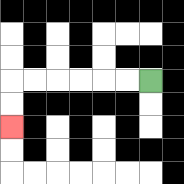{'start': '[6, 3]', 'end': '[0, 5]', 'path_directions': 'L,L,L,L,L,L,D,D', 'path_coordinates': '[[6, 3], [5, 3], [4, 3], [3, 3], [2, 3], [1, 3], [0, 3], [0, 4], [0, 5]]'}